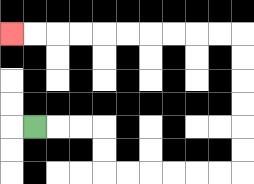{'start': '[1, 5]', 'end': '[0, 1]', 'path_directions': 'R,R,R,D,D,R,R,R,R,R,R,U,U,U,U,U,U,L,L,L,L,L,L,L,L,L,L', 'path_coordinates': '[[1, 5], [2, 5], [3, 5], [4, 5], [4, 6], [4, 7], [5, 7], [6, 7], [7, 7], [8, 7], [9, 7], [10, 7], [10, 6], [10, 5], [10, 4], [10, 3], [10, 2], [10, 1], [9, 1], [8, 1], [7, 1], [6, 1], [5, 1], [4, 1], [3, 1], [2, 1], [1, 1], [0, 1]]'}